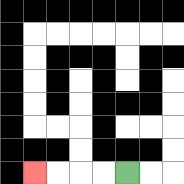{'start': '[5, 7]', 'end': '[1, 7]', 'path_directions': 'L,L,L,L', 'path_coordinates': '[[5, 7], [4, 7], [3, 7], [2, 7], [1, 7]]'}